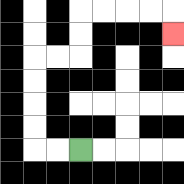{'start': '[3, 6]', 'end': '[7, 1]', 'path_directions': 'L,L,U,U,U,U,R,R,U,U,R,R,R,R,D', 'path_coordinates': '[[3, 6], [2, 6], [1, 6], [1, 5], [1, 4], [1, 3], [1, 2], [2, 2], [3, 2], [3, 1], [3, 0], [4, 0], [5, 0], [6, 0], [7, 0], [7, 1]]'}